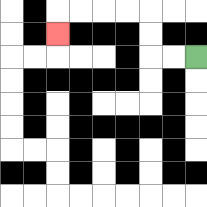{'start': '[8, 2]', 'end': '[2, 1]', 'path_directions': 'L,L,U,U,L,L,L,L,D', 'path_coordinates': '[[8, 2], [7, 2], [6, 2], [6, 1], [6, 0], [5, 0], [4, 0], [3, 0], [2, 0], [2, 1]]'}